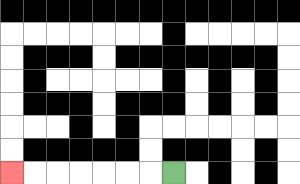{'start': '[7, 7]', 'end': '[0, 7]', 'path_directions': 'L,L,L,L,L,L,L', 'path_coordinates': '[[7, 7], [6, 7], [5, 7], [4, 7], [3, 7], [2, 7], [1, 7], [0, 7]]'}